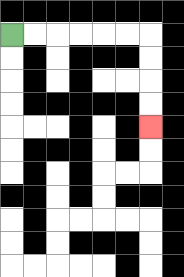{'start': '[0, 1]', 'end': '[6, 5]', 'path_directions': 'R,R,R,R,R,R,D,D,D,D', 'path_coordinates': '[[0, 1], [1, 1], [2, 1], [3, 1], [4, 1], [5, 1], [6, 1], [6, 2], [6, 3], [6, 4], [6, 5]]'}